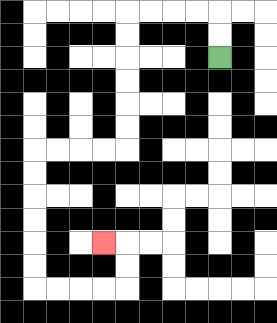{'start': '[9, 2]', 'end': '[4, 10]', 'path_directions': 'U,U,L,L,L,L,D,D,D,D,D,D,L,L,L,L,D,D,D,D,D,D,R,R,R,R,U,U,L', 'path_coordinates': '[[9, 2], [9, 1], [9, 0], [8, 0], [7, 0], [6, 0], [5, 0], [5, 1], [5, 2], [5, 3], [5, 4], [5, 5], [5, 6], [4, 6], [3, 6], [2, 6], [1, 6], [1, 7], [1, 8], [1, 9], [1, 10], [1, 11], [1, 12], [2, 12], [3, 12], [4, 12], [5, 12], [5, 11], [5, 10], [4, 10]]'}